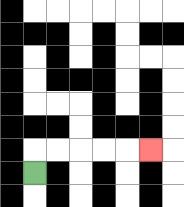{'start': '[1, 7]', 'end': '[6, 6]', 'path_directions': 'U,R,R,R,R,R', 'path_coordinates': '[[1, 7], [1, 6], [2, 6], [3, 6], [4, 6], [5, 6], [6, 6]]'}